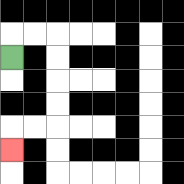{'start': '[0, 2]', 'end': '[0, 6]', 'path_directions': 'U,R,R,D,D,D,D,L,L,D', 'path_coordinates': '[[0, 2], [0, 1], [1, 1], [2, 1], [2, 2], [2, 3], [2, 4], [2, 5], [1, 5], [0, 5], [0, 6]]'}